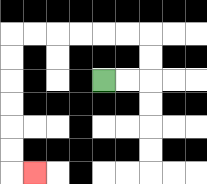{'start': '[4, 3]', 'end': '[1, 7]', 'path_directions': 'R,R,U,U,L,L,L,L,L,L,D,D,D,D,D,D,R', 'path_coordinates': '[[4, 3], [5, 3], [6, 3], [6, 2], [6, 1], [5, 1], [4, 1], [3, 1], [2, 1], [1, 1], [0, 1], [0, 2], [0, 3], [0, 4], [0, 5], [0, 6], [0, 7], [1, 7]]'}